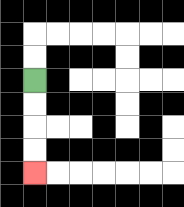{'start': '[1, 3]', 'end': '[1, 7]', 'path_directions': 'D,D,D,D', 'path_coordinates': '[[1, 3], [1, 4], [1, 5], [1, 6], [1, 7]]'}